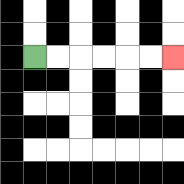{'start': '[1, 2]', 'end': '[7, 2]', 'path_directions': 'R,R,R,R,R,R', 'path_coordinates': '[[1, 2], [2, 2], [3, 2], [4, 2], [5, 2], [6, 2], [7, 2]]'}